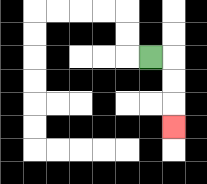{'start': '[6, 2]', 'end': '[7, 5]', 'path_directions': 'R,D,D,D', 'path_coordinates': '[[6, 2], [7, 2], [7, 3], [7, 4], [7, 5]]'}